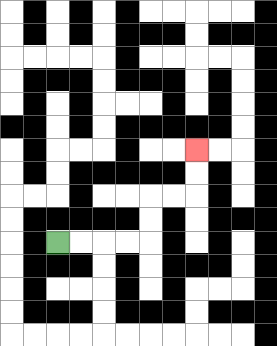{'start': '[2, 10]', 'end': '[8, 6]', 'path_directions': 'R,R,R,R,U,U,R,R,U,U', 'path_coordinates': '[[2, 10], [3, 10], [4, 10], [5, 10], [6, 10], [6, 9], [6, 8], [7, 8], [8, 8], [8, 7], [8, 6]]'}